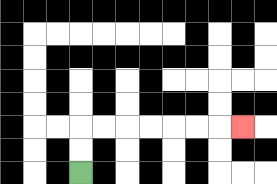{'start': '[3, 7]', 'end': '[10, 5]', 'path_directions': 'U,U,R,R,R,R,R,R,R', 'path_coordinates': '[[3, 7], [3, 6], [3, 5], [4, 5], [5, 5], [6, 5], [7, 5], [8, 5], [9, 5], [10, 5]]'}